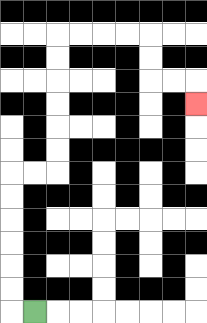{'start': '[1, 13]', 'end': '[8, 4]', 'path_directions': 'L,U,U,U,U,U,U,R,R,U,U,U,U,U,U,R,R,R,R,D,D,R,R,D', 'path_coordinates': '[[1, 13], [0, 13], [0, 12], [0, 11], [0, 10], [0, 9], [0, 8], [0, 7], [1, 7], [2, 7], [2, 6], [2, 5], [2, 4], [2, 3], [2, 2], [2, 1], [3, 1], [4, 1], [5, 1], [6, 1], [6, 2], [6, 3], [7, 3], [8, 3], [8, 4]]'}